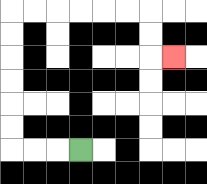{'start': '[3, 6]', 'end': '[7, 2]', 'path_directions': 'L,L,L,U,U,U,U,U,U,R,R,R,R,R,R,D,D,R', 'path_coordinates': '[[3, 6], [2, 6], [1, 6], [0, 6], [0, 5], [0, 4], [0, 3], [0, 2], [0, 1], [0, 0], [1, 0], [2, 0], [3, 0], [4, 0], [5, 0], [6, 0], [6, 1], [6, 2], [7, 2]]'}